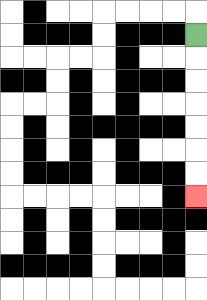{'start': '[8, 1]', 'end': '[8, 8]', 'path_directions': 'D,D,D,D,D,D,D', 'path_coordinates': '[[8, 1], [8, 2], [8, 3], [8, 4], [8, 5], [8, 6], [8, 7], [8, 8]]'}